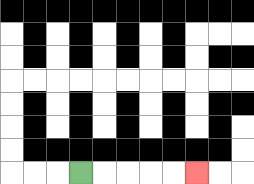{'start': '[3, 7]', 'end': '[8, 7]', 'path_directions': 'R,R,R,R,R', 'path_coordinates': '[[3, 7], [4, 7], [5, 7], [6, 7], [7, 7], [8, 7]]'}